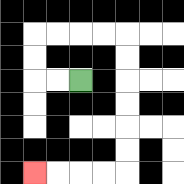{'start': '[3, 3]', 'end': '[1, 7]', 'path_directions': 'L,L,U,U,R,R,R,R,D,D,D,D,D,D,L,L,L,L', 'path_coordinates': '[[3, 3], [2, 3], [1, 3], [1, 2], [1, 1], [2, 1], [3, 1], [4, 1], [5, 1], [5, 2], [5, 3], [5, 4], [5, 5], [5, 6], [5, 7], [4, 7], [3, 7], [2, 7], [1, 7]]'}